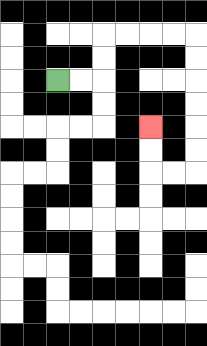{'start': '[2, 3]', 'end': '[6, 5]', 'path_directions': 'R,R,U,U,R,R,R,R,D,D,D,D,D,D,L,L,U,U', 'path_coordinates': '[[2, 3], [3, 3], [4, 3], [4, 2], [4, 1], [5, 1], [6, 1], [7, 1], [8, 1], [8, 2], [8, 3], [8, 4], [8, 5], [8, 6], [8, 7], [7, 7], [6, 7], [6, 6], [6, 5]]'}